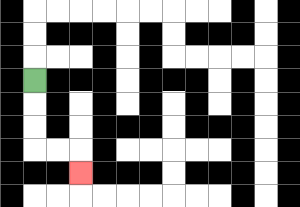{'start': '[1, 3]', 'end': '[3, 7]', 'path_directions': 'D,D,D,R,R,D', 'path_coordinates': '[[1, 3], [1, 4], [1, 5], [1, 6], [2, 6], [3, 6], [3, 7]]'}